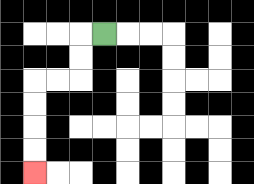{'start': '[4, 1]', 'end': '[1, 7]', 'path_directions': 'L,D,D,L,L,D,D,D,D', 'path_coordinates': '[[4, 1], [3, 1], [3, 2], [3, 3], [2, 3], [1, 3], [1, 4], [1, 5], [1, 6], [1, 7]]'}